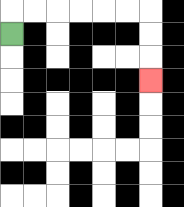{'start': '[0, 1]', 'end': '[6, 3]', 'path_directions': 'U,R,R,R,R,R,R,D,D,D', 'path_coordinates': '[[0, 1], [0, 0], [1, 0], [2, 0], [3, 0], [4, 0], [5, 0], [6, 0], [6, 1], [6, 2], [6, 3]]'}